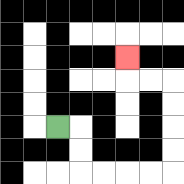{'start': '[2, 5]', 'end': '[5, 2]', 'path_directions': 'R,D,D,R,R,R,R,U,U,U,U,L,L,U', 'path_coordinates': '[[2, 5], [3, 5], [3, 6], [3, 7], [4, 7], [5, 7], [6, 7], [7, 7], [7, 6], [7, 5], [7, 4], [7, 3], [6, 3], [5, 3], [5, 2]]'}